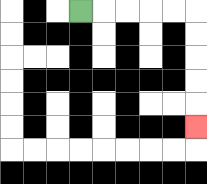{'start': '[3, 0]', 'end': '[8, 5]', 'path_directions': 'R,R,R,R,R,D,D,D,D,D', 'path_coordinates': '[[3, 0], [4, 0], [5, 0], [6, 0], [7, 0], [8, 0], [8, 1], [8, 2], [8, 3], [8, 4], [8, 5]]'}